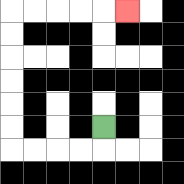{'start': '[4, 5]', 'end': '[5, 0]', 'path_directions': 'D,L,L,L,L,U,U,U,U,U,U,R,R,R,R,R', 'path_coordinates': '[[4, 5], [4, 6], [3, 6], [2, 6], [1, 6], [0, 6], [0, 5], [0, 4], [0, 3], [0, 2], [0, 1], [0, 0], [1, 0], [2, 0], [3, 0], [4, 0], [5, 0]]'}